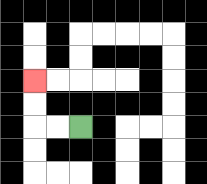{'start': '[3, 5]', 'end': '[1, 3]', 'path_directions': 'L,L,U,U', 'path_coordinates': '[[3, 5], [2, 5], [1, 5], [1, 4], [1, 3]]'}